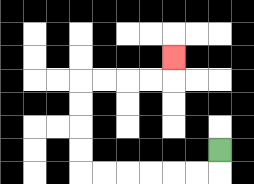{'start': '[9, 6]', 'end': '[7, 2]', 'path_directions': 'D,L,L,L,L,L,L,U,U,U,U,R,R,R,R,U', 'path_coordinates': '[[9, 6], [9, 7], [8, 7], [7, 7], [6, 7], [5, 7], [4, 7], [3, 7], [3, 6], [3, 5], [3, 4], [3, 3], [4, 3], [5, 3], [6, 3], [7, 3], [7, 2]]'}